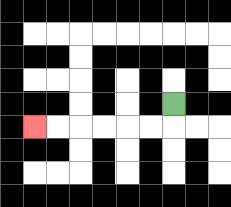{'start': '[7, 4]', 'end': '[1, 5]', 'path_directions': 'D,L,L,L,L,L,L', 'path_coordinates': '[[7, 4], [7, 5], [6, 5], [5, 5], [4, 5], [3, 5], [2, 5], [1, 5]]'}